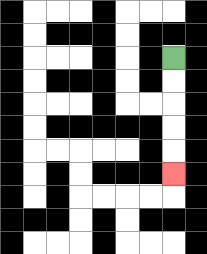{'start': '[7, 2]', 'end': '[7, 7]', 'path_directions': 'D,D,D,D,D', 'path_coordinates': '[[7, 2], [7, 3], [7, 4], [7, 5], [7, 6], [7, 7]]'}